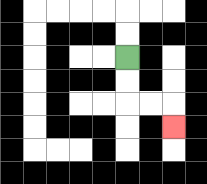{'start': '[5, 2]', 'end': '[7, 5]', 'path_directions': 'D,D,R,R,D', 'path_coordinates': '[[5, 2], [5, 3], [5, 4], [6, 4], [7, 4], [7, 5]]'}